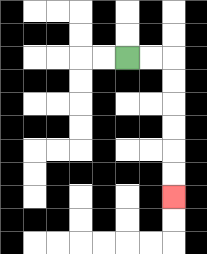{'start': '[5, 2]', 'end': '[7, 8]', 'path_directions': 'R,R,D,D,D,D,D,D', 'path_coordinates': '[[5, 2], [6, 2], [7, 2], [7, 3], [7, 4], [7, 5], [7, 6], [7, 7], [7, 8]]'}